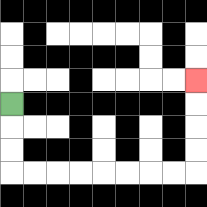{'start': '[0, 4]', 'end': '[8, 3]', 'path_directions': 'D,D,D,R,R,R,R,R,R,R,R,U,U,U,U', 'path_coordinates': '[[0, 4], [0, 5], [0, 6], [0, 7], [1, 7], [2, 7], [3, 7], [4, 7], [5, 7], [6, 7], [7, 7], [8, 7], [8, 6], [8, 5], [8, 4], [8, 3]]'}